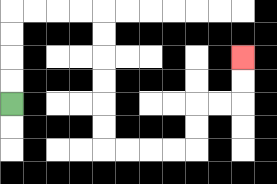{'start': '[0, 4]', 'end': '[10, 2]', 'path_directions': 'U,U,U,U,R,R,R,R,D,D,D,D,D,D,R,R,R,R,U,U,R,R,U,U', 'path_coordinates': '[[0, 4], [0, 3], [0, 2], [0, 1], [0, 0], [1, 0], [2, 0], [3, 0], [4, 0], [4, 1], [4, 2], [4, 3], [4, 4], [4, 5], [4, 6], [5, 6], [6, 6], [7, 6], [8, 6], [8, 5], [8, 4], [9, 4], [10, 4], [10, 3], [10, 2]]'}